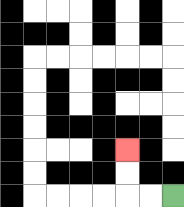{'start': '[7, 8]', 'end': '[5, 6]', 'path_directions': 'L,L,U,U', 'path_coordinates': '[[7, 8], [6, 8], [5, 8], [5, 7], [5, 6]]'}